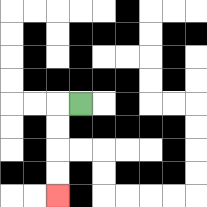{'start': '[3, 4]', 'end': '[2, 8]', 'path_directions': 'L,D,D,D,D', 'path_coordinates': '[[3, 4], [2, 4], [2, 5], [2, 6], [2, 7], [2, 8]]'}